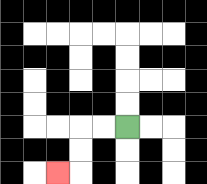{'start': '[5, 5]', 'end': '[2, 7]', 'path_directions': 'L,L,D,D,L', 'path_coordinates': '[[5, 5], [4, 5], [3, 5], [3, 6], [3, 7], [2, 7]]'}